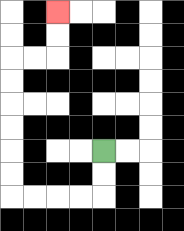{'start': '[4, 6]', 'end': '[2, 0]', 'path_directions': 'D,D,L,L,L,L,U,U,U,U,U,U,R,R,U,U', 'path_coordinates': '[[4, 6], [4, 7], [4, 8], [3, 8], [2, 8], [1, 8], [0, 8], [0, 7], [0, 6], [0, 5], [0, 4], [0, 3], [0, 2], [1, 2], [2, 2], [2, 1], [2, 0]]'}